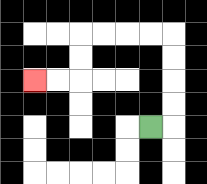{'start': '[6, 5]', 'end': '[1, 3]', 'path_directions': 'R,U,U,U,U,L,L,L,L,D,D,L,L', 'path_coordinates': '[[6, 5], [7, 5], [7, 4], [7, 3], [7, 2], [7, 1], [6, 1], [5, 1], [4, 1], [3, 1], [3, 2], [3, 3], [2, 3], [1, 3]]'}